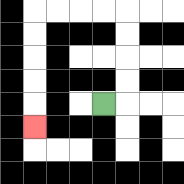{'start': '[4, 4]', 'end': '[1, 5]', 'path_directions': 'R,U,U,U,U,L,L,L,L,D,D,D,D,D', 'path_coordinates': '[[4, 4], [5, 4], [5, 3], [5, 2], [5, 1], [5, 0], [4, 0], [3, 0], [2, 0], [1, 0], [1, 1], [1, 2], [1, 3], [1, 4], [1, 5]]'}